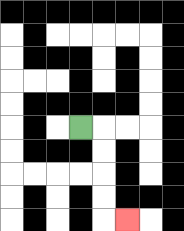{'start': '[3, 5]', 'end': '[5, 9]', 'path_directions': 'R,D,D,D,D,R', 'path_coordinates': '[[3, 5], [4, 5], [4, 6], [4, 7], [4, 8], [4, 9], [5, 9]]'}